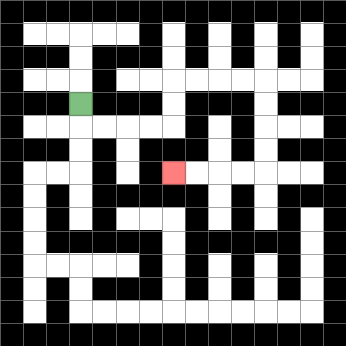{'start': '[3, 4]', 'end': '[7, 7]', 'path_directions': 'D,R,R,R,R,U,U,R,R,R,R,D,D,D,D,L,L,L,L', 'path_coordinates': '[[3, 4], [3, 5], [4, 5], [5, 5], [6, 5], [7, 5], [7, 4], [7, 3], [8, 3], [9, 3], [10, 3], [11, 3], [11, 4], [11, 5], [11, 6], [11, 7], [10, 7], [9, 7], [8, 7], [7, 7]]'}